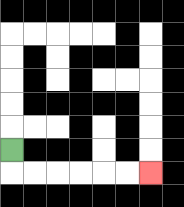{'start': '[0, 6]', 'end': '[6, 7]', 'path_directions': 'D,R,R,R,R,R,R', 'path_coordinates': '[[0, 6], [0, 7], [1, 7], [2, 7], [3, 7], [4, 7], [5, 7], [6, 7]]'}